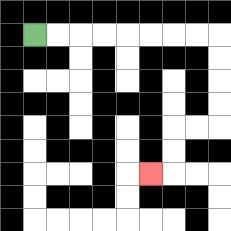{'start': '[1, 1]', 'end': '[6, 7]', 'path_directions': 'R,R,R,R,R,R,R,R,D,D,D,D,L,L,D,D,L', 'path_coordinates': '[[1, 1], [2, 1], [3, 1], [4, 1], [5, 1], [6, 1], [7, 1], [8, 1], [9, 1], [9, 2], [9, 3], [9, 4], [9, 5], [8, 5], [7, 5], [7, 6], [7, 7], [6, 7]]'}